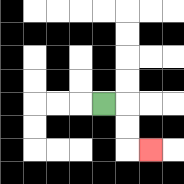{'start': '[4, 4]', 'end': '[6, 6]', 'path_directions': 'R,D,D,R', 'path_coordinates': '[[4, 4], [5, 4], [5, 5], [5, 6], [6, 6]]'}